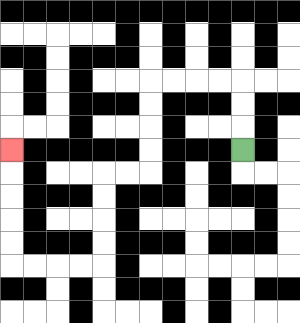{'start': '[10, 6]', 'end': '[0, 6]', 'path_directions': 'U,U,U,L,L,L,L,D,D,D,D,L,L,D,D,D,D,L,L,L,L,U,U,U,U,U', 'path_coordinates': '[[10, 6], [10, 5], [10, 4], [10, 3], [9, 3], [8, 3], [7, 3], [6, 3], [6, 4], [6, 5], [6, 6], [6, 7], [5, 7], [4, 7], [4, 8], [4, 9], [4, 10], [4, 11], [3, 11], [2, 11], [1, 11], [0, 11], [0, 10], [0, 9], [0, 8], [0, 7], [0, 6]]'}